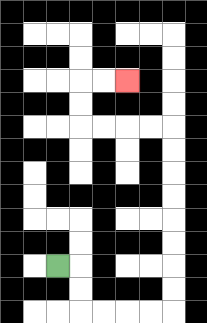{'start': '[2, 11]', 'end': '[5, 3]', 'path_directions': 'R,D,D,R,R,R,R,U,U,U,U,U,U,U,U,L,L,L,L,U,U,R,R', 'path_coordinates': '[[2, 11], [3, 11], [3, 12], [3, 13], [4, 13], [5, 13], [6, 13], [7, 13], [7, 12], [7, 11], [7, 10], [7, 9], [7, 8], [7, 7], [7, 6], [7, 5], [6, 5], [5, 5], [4, 5], [3, 5], [3, 4], [3, 3], [4, 3], [5, 3]]'}